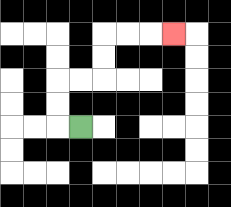{'start': '[3, 5]', 'end': '[7, 1]', 'path_directions': 'L,U,U,R,R,U,U,R,R,R', 'path_coordinates': '[[3, 5], [2, 5], [2, 4], [2, 3], [3, 3], [4, 3], [4, 2], [4, 1], [5, 1], [6, 1], [7, 1]]'}